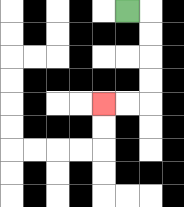{'start': '[5, 0]', 'end': '[4, 4]', 'path_directions': 'R,D,D,D,D,L,L', 'path_coordinates': '[[5, 0], [6, 0], [6, 1], [6, 2], [6, 3], [6, 4], [5, 4], [4, 4]]'}